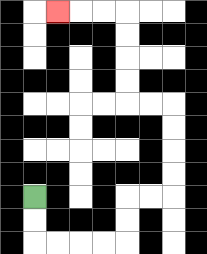{'start': '[1, 8]', 'end': '[2, 0]', 'path_directions': 'D,D,R,R,R,R,U,U,R,R,U,U,U,U,L,L,U,U,U,U,L,L,L', 'path_coordinates': '[[1, 8], [1, 9], [1, 10], [2, 10], [3, 10], [4, 10], [5, 10], [5, 9], [5, 8], [6, 8], [7, 8], [7, 7], [7, 6], [7, 5], [7, 4], [6, 4], [5, 4], [5, 3], [5, 2], [5, 1], [5, 0], [4, 0], [3, 0], [2, 0]]'}